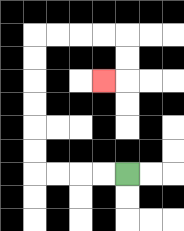{'start': '[5, 7]', 'end': '[4, 3]', 'path_directions': 'L,L,L,L,U,U,U,U,U,U,R,R,R,R,D,D,L', 'path_coordinates': '[[5, 7], [4, 7], [3, 7], [2, 7], [1, 7], [1, 6], [1, 5], [1, 4], [1, 3], [1, 2], [1, 1], [2, 1], [3, 1], [4, 1], [5, 1], [5, 2], [5, 3], [4, 3]]'}